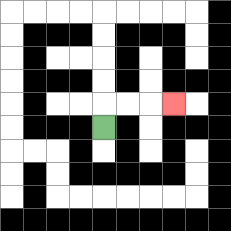{'start': '[4, 5]', 'end': '[7, 4]', 'path_directions': 'U,R,R,R', 'path_coordinates': '[[4, 5], [4, 4], [5, 4], [6, 4], [7, 4]]'}